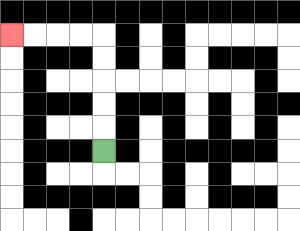{'start': '[4, 6]', 'end': '[0, 1]', 'path_directions': 'U,U,U,U,U,L,L,L,L', 'path_coordinates': '[[4, 6], [4, 5], [4, 4], [4, 3], [4, 2], [4, 1], [3, 1], [2, 1], [1, 1], [0, 1]]'}